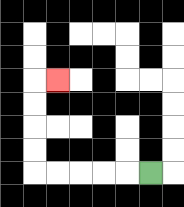{'start': '[6, 7]', 'end': '[2, 3]', 'path_directions': 'L,L,L,L,L,U,U,U,U,R', 'path_coordinates': '[[6, 7], [5, 7], [4, 7], [3, 7], [2, 7], [1, 7], [1, 6], [1, 5], [1, 4], [1, 3], [2, 3]]'}